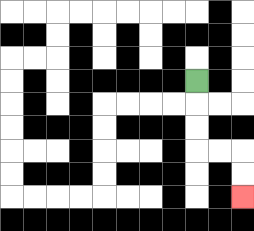{'start': '[8, 3]', 'end': '[10, 8]', 'path_directions': 'D,D,D,R,R,D,D', 'path_coordinates': '[[8, 3], [8, 4], [8, 5], [8, 6], [9, 6], [10, 6], [10, 7], [10, 8]]'}